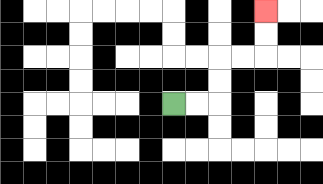{'start': '[7, 4]', 'end': '[11, 0]', 'path_directions': 'R,R,U,U,R,R,U,U', 'path_coordinates': '[[7, 4], [8, 4], [9, 4], [9, 3], [9, 2], [10, 2], [11, 2], [11, 1], [11, 0]]'}